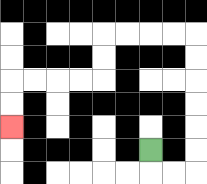{'start': '[6, 6]', 'end': '[0, 5]', 'path_directions': 'D,R,R,U,U,U,U,U,U,L,L,L,L,D,D,L,L,L,L,D,D', 'path_coordinates': '[[6, 6], [6, 7], [7, 7], [8, 7], [8, 6], [8, 5], [8, 4], [8, 3], [8, 2], [8, 1], [7, 1], [6, 1], [5, 1], [4, 1], [4, 2], [4, 3], [3, 3], [2, 3], [1, 3], [0, 3], [0, 4], [0, 5]]'}